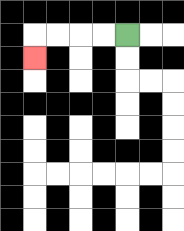{'start': '[5, 1]', 'end': '[1, 2]', 'path_directions': 'L,L,L,L,D', 'path_coordinates': '[[5, 1], [4, 1], [3, 1], [2, 1], [1, 1], [1, 2]]'}